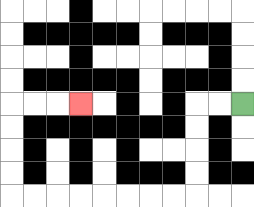{'start': '[10, 4]', 'end': '[3, 4]', 'path_directions': 'L,L,D,D,D,D,L,L,L,L,L,L,L,L,U,U,U,U,R,R,R', 'path_coordinates': '[[10, 4], [9, 4], [8, 4], [8, 5], [8, 6], [8, 7], [8, 8], [7, 8], [6, 8], [5, 8], [4, 8], [3, 8], [2, 8], [1, 8], [0, 8], [0, 7], [0, 6], [0, 5], [0, 4], [1, 4], [2, 4], [3, 4]]'}